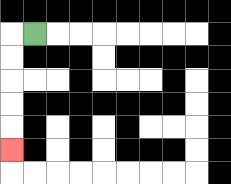{'start': '[1, 1]', 'end': '[0, 6]', 'path_directions': 'L,D,D,D,D,D', 'path_coordinates': '[[1, 1], [0, 1], [0, 2], [0, 3], [0, 4], [0, 5], [0, 6]]'}